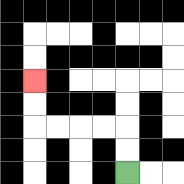{'start': '[5, 7]', 'end': '[1, 3]', 'path_directions': 'U,U,L,L,L,L,U,U', 'path_coordinates': '[[5, 7], [5, 6], [5, 5], [4, 5], [3, 5], [2, 5], [1, 5], [1, 4], [1, 3]]'}